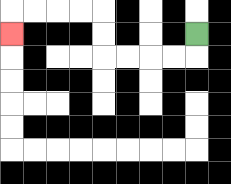{'start': '[8, 1]', 'end': '[0, 1]', 'path_directions': 'D,L,L,L,L,U,U,L,L,L,L,D', 'path_coordinates': '[[8, 1], [8, 2], [7, 2], [6, 2], [5, 2], [4, 2], [4, 1], [4, 0], [3, 0], [2, 0], [1, 0], [0, 0], [0, 1]]'}